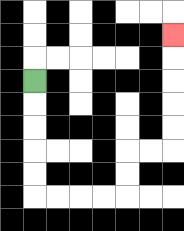{'start': '[1, 3]', 'end': '[7, 1]', 'path_directions': 'D,D,D,D,D,R,R,R,R,U,U,R,R,U,U,U,U,U', 'path_coordinates': '[[1, 3], [1, 4], [1, 5], [1, 6], [1, 7], [1, 8], [2, 8], [3, 8], [4, 8], [5, 8], [5, 7], [5, 6], [6, 6], [7, 6], [7, 5], [7, 4], [7, 3], [7, 2], [7, 1]]'}